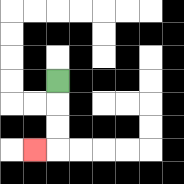{'start': '[2, 3]', 'end': '[1, 6]', 'path_directions': 'D,D,D,L', 'path_coordinates': '[[2, 3], [2, 4], [2, 5], [2, 6], [1, 6]]'}